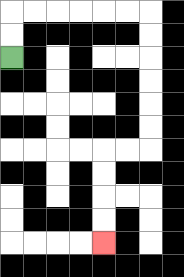{'start': '[0, 2]', 'end': '[4, 10]', 'path_directions': 'U,U,R,R,R,R,R,R,D,D,D,D,D,D,L,L,D,D,D,D', 'path_coordinates': '[[0, 2], [0, 1], [0, 0], [1, 0], [2, 0], [3, 0], [4, 0], [5, 0], [6, 0], [6, 1], [6, 2], [6, 3], [6, 4], [6, 5], [6, 6], [5, 6], [4, 6], [4, 7], [4, 8], [4, 9], [4, 10]]'}